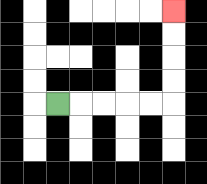{'start': '[2, 4]', 'end': '[7, 0]', 'path_directions': 'R,R,R,R,R,U,U,U,U', 'path_coordinates': '[[2, 4], [3, 4], [4, 4], [5, 4], [6, 4], [7, 4], [7, 3], [7, 2], [7, 1], [7, 0]]'}